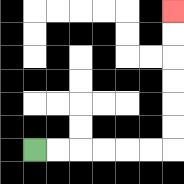{'start': '[1, 6]', 'end': '[7, 0]', 'path_directions': 'R,R,R,R,R,R,U,U,U,U,U,U', 'path_coordinates': '[[1, 6], [2, 6], [3, 6], [4, 6], [5, 6], [6, 6], [7, 6], [7, 5], [7, 4], [7, 3], [7, 2], [7, 1], [7, 0]]'}